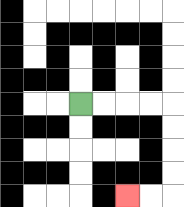{'start': '[3, 4]', 'end': '[5, 8]', 'path_directions': 'R,R,R,R,D,D,D,D,L,L', 'path_coordinates': '[[3, 4], [4, 4], [5, 4], [6, 4], [7, 4], [7, 5], [7, 6], [7, 7], [7, 8], [6, 8], [5, 8]]'}